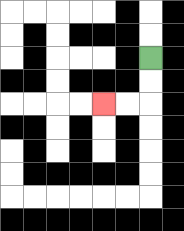{'start': '[6, 2]', 'end': '[4, 4]', 'path_directions': 'D,D,L,L', 'path_coordinates': '[[6, 2], [6, 3], [6, 4], [5, 4], [4, 4]]'}